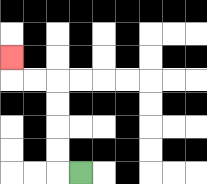{'start': '[3, 7]', 'end': '[0, 2]', 'path_directions': 'L,U,U,U,U,L,L,U', 'path_coordinates': '[[3, 7], [2, 7], [2, 6], [2, 5], [2, 4], [2, 3], [1, 3], [0, 3], [0, 2]]'}